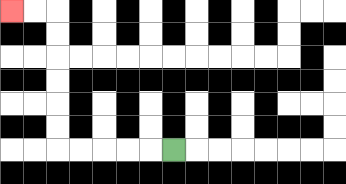{'start': '[7, 6]', 'end': '[0, 0]', 'path_directions': 'L,L,L,L,L,U,U,U,U,U,U,L,L', 'path_coordinates': '[[7, 6], [6, 6], [5, 6], [4, 6], [3, 6], [2, 6], [2, 5], [2, 4], [2, 3], [2, 2], [2, 1], [2, 0], [1, 0], [0, 0]]'}